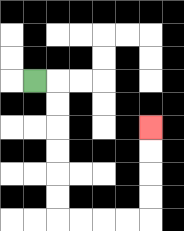{'start': '[1, 3]', 'end': '[6, 5]', 'path_directions': 'R,D,D,D,D,D,D,R,R,R,R,U,U,U,U', 'path_coordinates': '[[1, 3], [2, 3], [2, 4], [2, 5], [2, 6], [2, 7], [2, 8], [2, 9], [3, 9], [4, 9], [5, 9], [6, 9], [6, 8], [6, 7], [6, 6], [6, 5]]'}